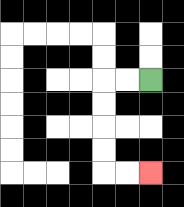{'start': '[6, 3]', 'end': '[6, 7]', 'path_directions': 'L,L,D,D,D,D,R,R', 'path_coordinates': '[[6, 3], [5, 3], [4, 3], [4, 4], [4, 5], [4, 6], [4, 7], [5, 7], [6, 7]]'}